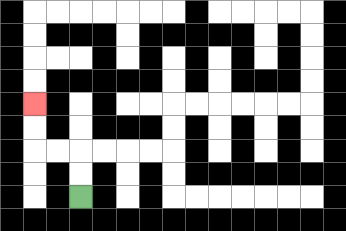{'start': '[3, 8]', 'end': '[1, 4]', 'path_directions': 'U,U,L,L,U,U', 'path_coordinates': '[[3, 8], [3, 7], [3, 6], [2, 6], [1, 6], [1, 5], [1, 4]]'}